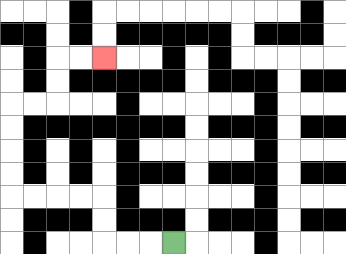{'start': '[7, 10]', 'end': '[4, 2]', 'path_directions': 'L,L,L,U,U,L,L,L,L,U,U,U,U,R,R,U,U,R,R', 'path_coordinates': '[[7, 10], [6, 10], [5, 10], [4, 10], [4, 9], [4, 8], [3, 8], [2, 8], [1, 8], [0, 8], [0, 7], [0, 6], [0, 5], [0, 4], [1, 4], [2, 4], [2, 3], [2, 2], [3, 2], [4, 2]]'}